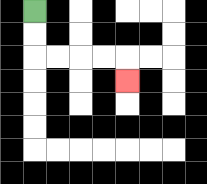{'start': '[1, 0]', 'end': '[5, 3]', 'path_directions': 'D,D,R,R,R,R,D', 'path_coordinates': '[[1, 0], [1, 1], [1, 2], [2, 2], [3, 2], [4, 2], [5, 2], [5, 3]]'}